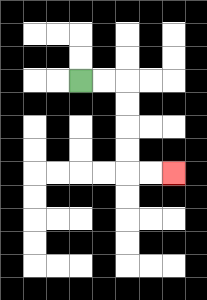{'start': '[3, 3]', 'end': '[7, 7]', 'path_directions': 'R,R,D,D,D,D,R,R', 'path_coordinates': '[[3, 3], [4, 3], [5, 3], [5, 4], [5, 5], [5, 6], [5, 7], [6, 7], [7, 7]]'}